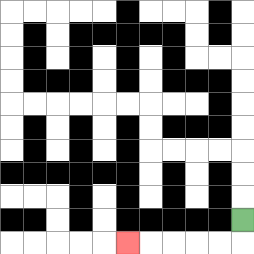{'start': '[10, 9]', 'end': '[5, 10]', 'path_directions': 'D,L,L,L,L,L', 'path_coordinates': '[[10, 9], [10, 10], [9, 10], [8, 10], [7, 10], [6, 10], [5, 10]]'}